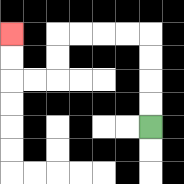{'start': '[6, 5]', 'end': '[0, 1]', 'path_directions': 'U,U,U,U,L,L,L,L,D,D,L,L,U,U', 'path_coordinates': '[[6, 5], [6, 4], [6, 3], [6, 2], [6, 1], [5, 1], [4, 1], [3, 1], [2, 1], [2, 2], [2, 3], [1, 3], [0, 3], [0, 2], [0, 1]]'}